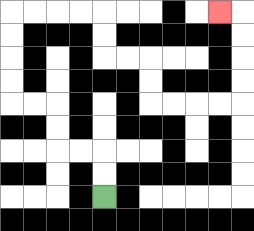{'start': '[4, 8]', 'end': '[9, 0]', 'path_directions': 'U,U,L,L,U,U,L,L,U,U,U,U,R,R,R,R,D,D,R,R,D,D,R,R,R,R,U,U,U,U,L', 'path_coordinates': '[[4, 8], [4, 7], [4, 6], [3, 6], [2, 6], [2, 5], [2, 4], [1, 4], [0, 4], [0, 3], [0, 2], [0, 1], [0, 0], [1, 0], [2, 0], [3, 0], [4, 0], [4, 1], [4, 2], [5, 2], [6, 2], [6, 3], [6, 4], [7, 4], [8, 4], [9, 4], [10, 4], [10, 3], [10, 2], [10, 1], [10, 0], [9, 0]]'}